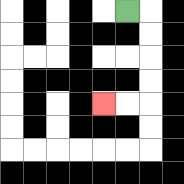{'start': '[5, 0]', 'end': '[4, 4]', 'path_directions': 'R,D,D,D,D,L,L', 'path_coordinates': '[[5, 0], [6, 0], [6, 1], [6, 2], [6, 3], [6, 4], [5, 4], [4, 4]]'}